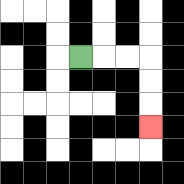{'start': '[3, 2]', 'end': '[6, 5]', 'path_directions': 'R,R,R,D,D,D', 'path_coordinates': '[[3, 2], [4, 2], [5, 2], [6, 2], [6, 3], [6, 4], [6, 5]]'}